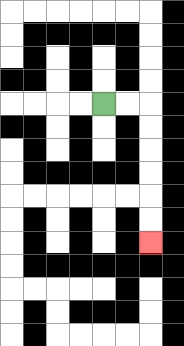{'start': '[4, 4]', 'end': '[6, 10]', 'path_directions': 'R,R,D,D,D,D,D,D', 'path_coordinates': '[[4, 4], [5, 4], [6, 4], [6, 5], [6, 6], [6, 7], [6, 8], [6, 9], [6, 10]]'}